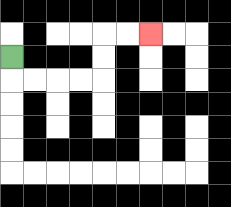{'start': '[0, 2]', 'end': '[6, 1]', 'path_directions': 'D,R,R,R,R,U,U,R,R', 'path_coordinates': '[[0, 2], [0, 3], [1, 3], [2, 3], [3, 3], [4, 3], [4, 2], [4, 1], [5, 1], [6, 1]]'}